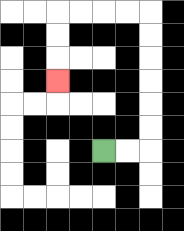{'start': '[4, 6]', 'end': '[2, 3]', 'path_directions': 'R,R,U,U,U,U,U,U,L,L,L,L,D,D,D', 'path_coordinates': '[[4, 6], [5, 6], [6, 6], [6, 5], [6, 4], [6, 3], [6, 2], [6, 1], [6, 0], [5, 0], [4, 0], [3, 0], [2, 0], [2, 1], [2, 2], [2, 3]]'}